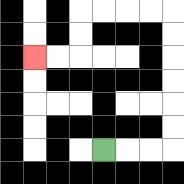{'start': '[4, 6]', 'end': '[1, 2]', 'path_directions': 'R,R,R,U,U,U,U,U,U,L,L,L,L,D,D,L,L', 'path_coordinates': '[[4, 6], [5, 6], [6, 6], [7, 6], [7, 5], [7, 4], [7, 3], [7, 2], [7, 1], [7, 0], [6, 0], [5, 0], [4, 0], [3, 0], [3, 1], [3, 2], [2, 2], [1, 2]]'}